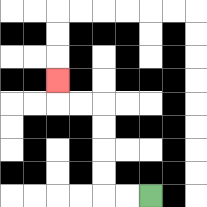{'start': '[6, 8]', 'end': '[2, 3]', 'path_directions': 'L,L,U,U,U,U,L,L,U', 'path_coordinates': '[[6, 8], [5, 8], [4, 8], [4, 7], [4, 6], [4, 5], [4, 4], [3, 4], [2, 4], [2, 3]]'}